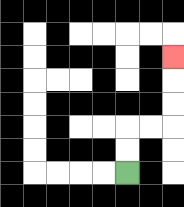{'start': '[5, 7]', 'end': '[7, 2]', 'path_directions': 'U,U,R,R,U,U,U', 'path_coordinates': '[[5, 7], [5, 6], [5, 5], [6, 5], [7, 5], [7, 4], [7, 3], [7, 2]]'}